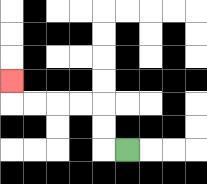{'start': '[5, 6]', 'end': '[0, 3]', 'path_directions': 'L,U,U,L,L,L,L,U', 'path_coordinates': '[[5, 6], [4, 6], [4, 5], [4, 4], [3, 4], [2, 4], [1, 4], [0, 4], [0, 3]]'}